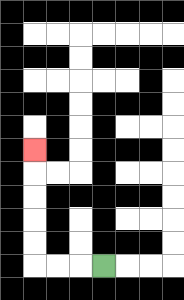{'start': '[4, 11]', 'end': '[1, 6]', 'path_directions': 'L,L,L,U,U,U,U,U', 'path_coordinates': '[[4, 11], [3, 11], [2, 11], [1, 11], [1, 10], [1, 9], [1, 8], [1, 7], [1, 6]]'}